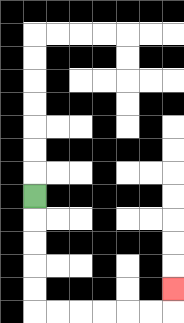{'start': '[1, 8]', 'end': '[7, 12]', 'path_directions': 'D,D,D,D,D,R,R,R,R,R,R,U', 'path_coordinates': '[[1, 8], [1, 9], [1, 10], [1, 11], [1, 12], [1, 13], [2, 13], [3, 13], [4, 13], [5, 13], [6, 13], [7, 13], [7, 12]]'}